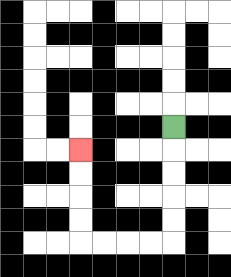{'start': '[7, 5]', 'end': '[3, 6]', 'path_directions': 'D,D,D,D,D,L,L,L,L,U,U,U,U', 'path_coordinates': '[[7, 5], [7, 6], [7, 7], [7, 8], [7, 9], [7, 10], [6, 10], [5, 10], [4, 10], [3, 10], [3, 9], [3, 8], [3, 7], [3, 6]]'}